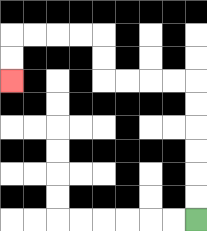{'start': '[8, 9]', 'end': '[0, 3]', 'path_directions': 'U,U,U,U,U,U,L,L,L,L,U,U,L,L,L,L,D,D', 'path_coordinates': '[[8, 9], [8, 8], [8, 7], [8, 6], [8, 5], [8, 4], [8, 3], [7, 3], [6, 3], [5, 3], [4, 3], [4, 2], [4, 1], [3, 1], [2, 1], [1, 1], [0, 1], [0, 2], [0, 3]]'}